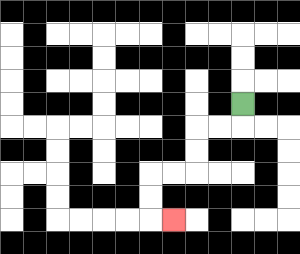{'start': '[10, 4]', 'end': '[7, 9]', 'path_directions': 'D,L,L,D,D,L,L,D,D,R', 'path_coordinates': '[[10, 4], [10, 5], [9, 5], [8, 5], [8, 6], [8, 7], [7, 7], [6, 7], [6, 8], [6, 9], [7, 9]]'}